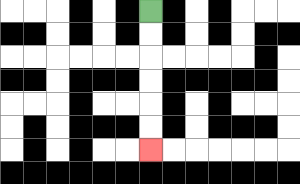{'start': '[6, 0]', 'end': '[6, 6]', 'path_directions': 'D,D,D,D,D,D', 'path_coordinates': '[[6, 0], [6, 1], [6, 2], [6, 3], [6, 4], [6, 5], [6, 6]]'}